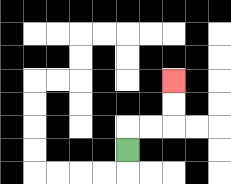{'start': '[5, 6]', 'end': '[7, 3]', 'path_directions': 'U,R,R,U,U', 'path_coordinates': '[[5, 6], [5, 5], [6, 5], [7, 5], [7, 4], [7, 3]]'}